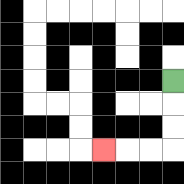{'start': '[7, 3]', 'end': '[4, 6]', 'path_directions': 'D,D,D,L,L,L', 'path_coordinates': '[[7, 3], [7, 4], [7, 5], [7, 6], [6, 6], [5, 6], [4, 6]]'}